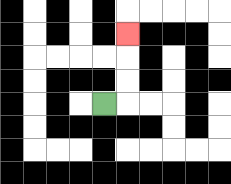{'start': '[4, 4]', 'end': '[5, 1]', 'path_directions': 'R,U,U,U', 'path_coordinates': '[[4, 4], [5, 4], [5, 3], [5, 2], [5, 1]]'}